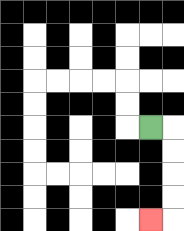{'start': '[6, 5]', 'end': '[6, 9]', 'path_directions': 'R,D,D,D,D,L', 'path_coordinates': '[[6, 5], [7, 5], [7, 6], [7, 7], [7, 8], [7, 9], [6, 9]]'}